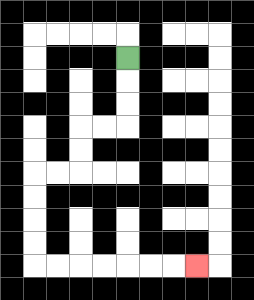{'start': '[5, 2]', 'end': '[8, 11]', 'path_directions': 'D,D,D,L,L,D,D,L,L,D,D,D,D,R,R,R,R,R,R,R', 'path_coordinates': '[[5, 2], [5, 3], [5, 4], [5, 5], [4, 5], [3, 5], [3, 6], [3, 7], [2, 7], [1, 7], [1, 8], [1, 9], [1, 10], [1, 11], [2, 11], [3, 11], [4, 11], [5, 11], [6, 11], [7, 11], [8, 11]]'}